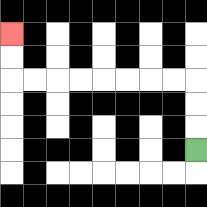{'start': '[8, 6]', 'end': '[0, 1]', 'path_directions': 'U,U,U,L,L,L,L,L,L,L,L,U,U', 'path_coordinates': '[[8, 6], [8, 5], [8, 4], [8, 3], [7, 3], [6, 3], [5, 3], [4, 3], [3, 3], [2, 3], [1, 3], [0, 3], [0, 2], [0, 1]]'}